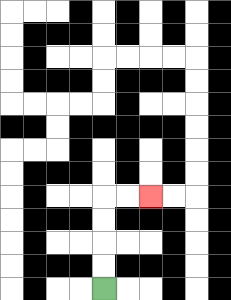{'start': '[4, 12]', 'end': '[6, 8]', 'path_directions': 'U,U,U,U,R,R', 'path_coordinates': '[[4, 12], [4, 11], [4, 10], [4, 9], [4, 8], [5, 8], [6, 8]]'}